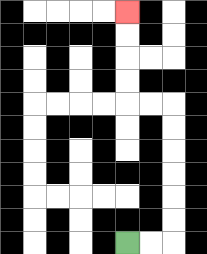{'start': '[5, 10]', 'end': '[5, 0]', 'path_directions': 'R,R,U,U,U,U,U,U,L,L,U,U,U,U', 'path_coordinates': '[[5, 10], [6, 10], [7, 10], [7, 9], [7, 8], [7, 7], [7, 6], [7, 5], [7, 4], [6, 4], [5, 4], [5, 3], [5, 2], [5, 1], [5, 0]]'}